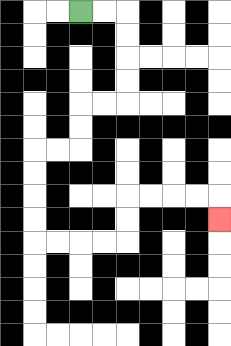{'start': '[3, 0]', 'end': '[9, 9]', 'path_directions': 'R,R,D,D,D,D,L,L,D,D,L,L,D,D,D,D,R,R,R,R,U,U,R,R,R,R,D', 'path_coordinates': '[[3, 0], [4, 0], [5, 0], [5, 1], [5, 2], [5, 3], [5, 4], [4, 4], [3, 4], [3, 5], [3, 6], [2, 6], [1, 6], [1, 7], [1, 8], [1, 9], [1, 10], [2, 10], [3, 10], [4, 10], [5, 10], [5, 9], [5, 8], [6, 8], [7, 8], [8, 8], [9, 8], [9, 9]]'}